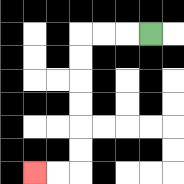{'start': '[6, 1]', 'end': '[1, 7]', 'path_directions': 'L,L,L,D,D,D,D,D,D,L,L', 'path_coordinates': '[[6, 1], [5, 1], [4, 1], [3, 1], [3, 2], [3, 3], [3, 4], [3, 5], [3, 6], [3, 7], [2, 7], [1, 7]]'}